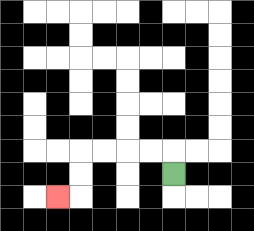{'start': '[7, 7]', 'end': '[2, 8]', 'path_directions': 'U,L,L,L,L,D,D,L', 'path_coordinates': '[[7, 7], [7, 6], [6, 6], [5, 6], [4, 6], [3, 6], [3, 7], [3, 8], [2, 8]]'}